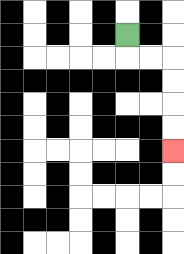{'start': '[5, 1]', 'end': '[7, 6]', 'path_directions': 'D,R,R,D,D,D,D', 'path_coordinates': '[[5, 1], [5, 2], [6, 2], [7, 2], [7, 3], [7, 4], [7, 5], [7, 6]]'}